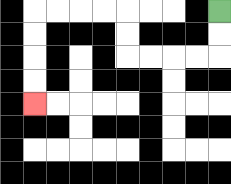{'start': '[9, 0]', 'end': '[1, 4]', 'path_directions': 'D,D,L,L,L,L,U,U,L,L,L,L,D,D,D,D', 'path_coordinates': '[[9, 0], [9, 1], [9, 2], [8, 2], [7, 2], [6, 2], [5, 2], [5, 1], [5, 0], [4, 0], [3, 0], [2, 0], [1, 0], [1, 1], [1, 2], [1, 3], [1, 4]]'}